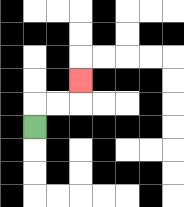{'start': '[1, 5]', 'end': '[3, 3]', 'path_directions': 'U,R,R,U', 'path_coordinates': '[[1, 5], [1, 4], [2, 4], [3, 4], [3, 3]]'}